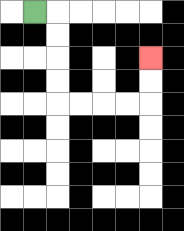{'start': '[1, 0]', 'end': '[6, 2]', 'path_directions': 'R,D,D,D,D,R,R,R,R,U,U', 'path_coordinates': '[[1, 0], [2, 0], [2, 1], [2, 2], [2, 3], [2, 4], [3, 4], [4, 4], [5, 4], [6, 4], [6, 3], [6, 2]]'}